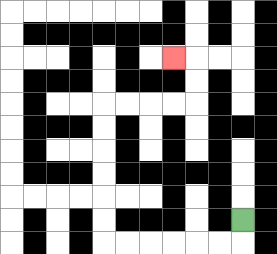{'start': '[10, 9]', 'end': '[7, 2]', 'path_directions': 'D,L,L,L,L,L,L,U,U,U,U,U,U,R,R,R,R,U,U,L', 'path_coordinates': '[[10, 9], [10, 10], [9, 10], [8, 10], [7, 10], [6, 10], [5, 10], [4, 10], [4, 9], [4, 8], [4, 7], [4, 6], [4, 5], [4, 4], [5, 4], [6, 4], [7, 4], [8, 4], [8, 3], [8, 2], [7, 2]]'}